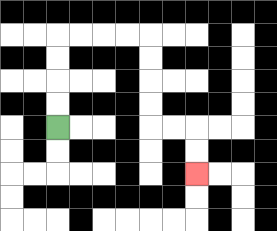{'start': '[2, 5]', 'end': '[8, 7]', 'path_directions': 'U,U,U,U,R,R,R,R,D,D,D,D,R,R,D,D', 'path_coordinates': '[[2, 5], [2, 4], [2, 3], [2, 2], [2, 1], [3, 1], [4, 1], [5, 1], [6, 1], [6, 2], [6, 3], [6, 4], [6, 5], [7, 5], [8, 5], [8, 6], [8, 7]]'}